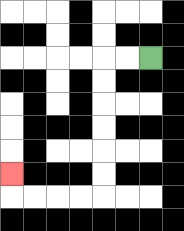{'start': '[6, 2]', 'end': '[0, 7]', 'path_directions': 'L,L,D,D,D,D,D,D,L,L,L,L,U', 'path_coordinates': '[[6, 2], [5, 2], [4, 2], [4, 3], [4, 4], [4, 5], [4, 6], [4, 7], [4, 8], [3, 8], [2, 8], [1, 8], [0, 8], [0, 7]]'}